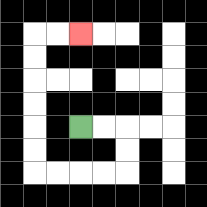{'start': '[3, 5]', 'end': '[3, 1]', 'path_directions': 'R,R,D,D,L,L,L,L,U,U,U,U,U,U,R,R', 'path_coordinates': '[[3, 5], [4, 5], [5, 5], [5, 6], [5, 7], [4, 7], [3, 7], [2, 7], [1, 7], [1, 6], [1, 5], [1, 4], [1, 3], [1, 2], [1, 1], [2, 1], [3, 1]]'}